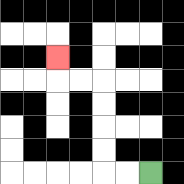{'start': '[6, 7]', 'end': '[2, 2]', 'path_directions': 'L,L,U,U,U,U,L,L,U', 'path_coordinates': '[[6, 7], [5, 7], [4, 7], [4, 6], [4, 5], [4, 4], [4, 3], [3, 3], [2, 3], [2, 2]]'}